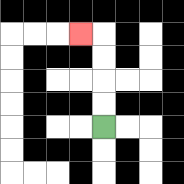{'start': '[4, 5]', 'end': '[3, 1]', 'path_directions': 'U,U,U,U,L', 'path_coordinates': '[[4, 5], [4, 4], [4, 3], [4, 2], [4, 1], [3, 1]]'}